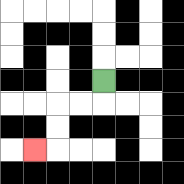{'start': '[4, 3]', 'end': '[1, 6]', 'path_directions': 'D,L,L,D,D,L', 'path_coordinates': '[[4, 3], [4, 4], [3, 4], [2, 4], [2, 5], [2, 6], [1, 6]]'}